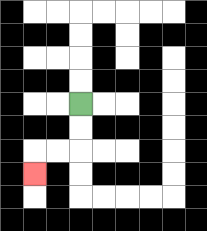{'start': '[3, 4]', 'end': '[1, 7]', 'path_directions': 'D,D,L,L,D', 'path_coordinates': '[[3, 4], [3, 5], [3, 6], [2, 6], [1, 6], [1, 7]]'}